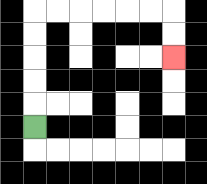{'start': '[1, 5]', 'end': '[7, 2]', 'path_directions': 'U,U,U,U,U,R,R,R,R,R,R,D,D', 'path_coordinates': '[[1, 5], [1, 4], [1, 3], [1, 2], [1, 1], [1, 0], [2, 0], [3, 0], [4, 0], [5, 0], [6, 0], [7, 0], [7, 1], [7, 2]]'}